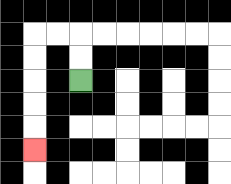{'start': '[3, 3]', 'end': '[1, 6]', 'path_directions': 'U,U,L,L,D,D,D,D,D', 'path_coordinates': '[[3, 3], [3, 2], [3, 1], [2, 1], [1, 1], [1, 2], [1, 3], [1, 4], [1, 5], [1, 6]]'}